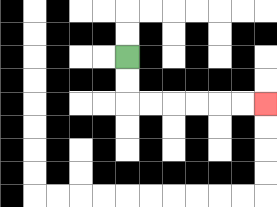{'start': '[5, 2]', 'end': '[11, 4]', 'path_directions': 'D,D,R,R,R,R,R,R', 'path_coordinates': '[[5, 2], [5, 3], [5, 4], [6, 4], [7, 4], [8, 4], [9, 4], [10, 4], [11, 4]]'}